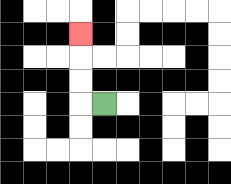{'start': '[4, 4]', 'end': '[3, 1]', 'path_directions': 'L,U,U,U', 'path_coordinates': '[[4, 4], [3, 4], [3, 3], [3, 2], [3, 1]]'}